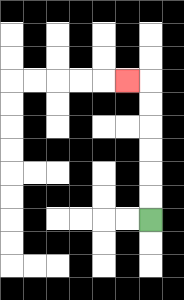{'start': '[6, 9]', 'end': '[5, 3]', 'path_directions': 'U,U,U,U,U,U,L', 'path_coordinates': '[[6, 9], [6, 8], [6, 7], [6, 6], [6, 5], [6, 4], [6, 3], [5, 3]]'}